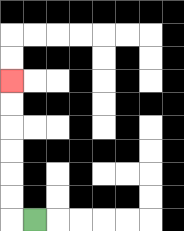{'start': '[1, 9]', 'end': '[0, 3]', 'path_directions': 'L,U,U,U,U,U,U', 'path_coordinates': '[[1, 9], [0, 9], [0, 8], [0, 7], [0, 6], [0, 5], [0, 4], [0, 3]]'}